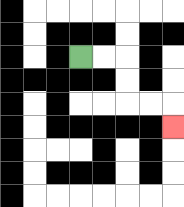{'start': '[3, 2]', 'end': '[7, 5]', 'path_directions': 'R,R,D,D,R,R,D', 'path_coordinates': '[[3, 2], [4, 2], [5, 2], [5, 3], [5, 4], [6, 4], [7, 4], [7, 5]]'}